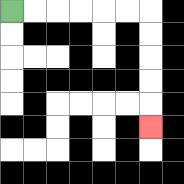{'start': '[0, 0]', 'end': '[6, 5]', 'path_directions': 'R,R,R,R,R,R,D,D,D,D,D', 'path_coordinates': '[[0, 0], [1, 0], [2, 0], [3, 0], [4, 0], [5, 0], [6, 0], [6, 1], [6, 2], [6, 3], [6, 4], [6, 5]]'}